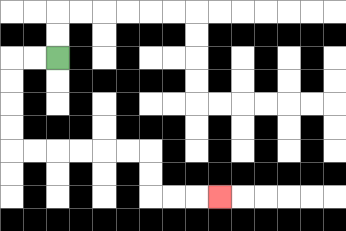{'start': '[2, 2]', 'end': '[9, 8]', 'path_directions': 'L,L,D,D,D,D,R,R,R,R,R,R,D,D,R,R,R', 'path_coordinates': '[[2, 2], [1, 2], [0, 2], [0, 3], [0, 4], [0, 5], [0, 6], [1, 6], [2, 6], [3, 6], [4, 6], [5, 6], [6, 6], [6, 7], [6, 8], [7, 8], [8, 8], [9, 8]]'}